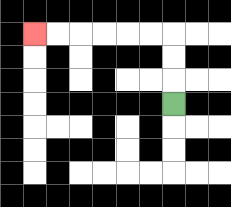{'start': '[7, 4]', 'end': '[1, 1]', 'path_directions': 'U,U,U,L,L,L,L,L,L', 'path_coordinates': '[[7, 4], [7, 3], [7, 2], [7, 1], [6, 1], [5, 1], [4, 1], [3, 1], [2, 1], [1, 1]]'}